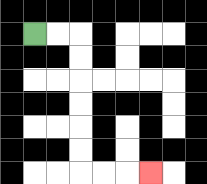{'start': '[1, 1]', 'end': '[6, 7]', 'path_directions': 'R,R,D,D,D,D,D,D,R,R,R', 'path_coordinates': '[[1, 1], [2, 1], [3, 1], [3, 2], [3, 3], [3, 4], [3, 5], [3, 6], [3, 7], [4, 7], [5, 7], [6, 7]]'}